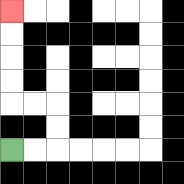{'start': '[0, 6]', 'end': '[0, 0]', 'path_directions': 'R,R,U,U,L,L,U,U,U,U', 'path_coordinates': '[[0, 6], [1, 6], [2, 6], [2, 5], [2, 4], [1, 4], [0, 4], [0, 3], [0, 2], [0, 1], [0, 0]]'}